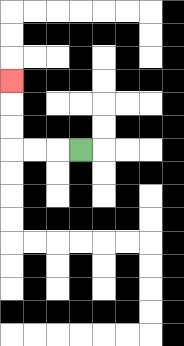{'start': '[3, 6]', 'end': '[0, 3]', 'path_directions': 'L,L,L,U,U,U', 'path_coordinates': '[[3, 6], [2, 6], [1, 6], [0, 6], [0, 5], [0, 4], [0, 3]]'}